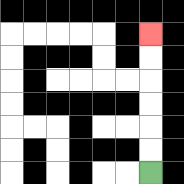{'start': '[6, 7]', 'end': '[6, 1]', 'path_directions': 'U,U,U,U,U,U', 'path_coordinates': '[[6, 7], [6, 6], [6, 5], [6, 4], [6, 3], [6, 2], [6, 1]]'}